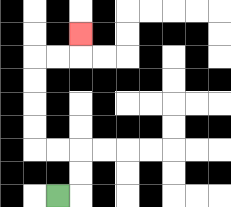{'start': '[2, 8]', 'end': '[3, 1]', 'path_directions': 'R,U,U,L,L,U,U,U,U,R,R,U', 'path_coordinates': '[[2, 8], [3, 8], [3, 7], [3, 6], [2, 6], [1, 6], [1, 5], [1, 4], [1, 3], [1, 2], [2, 2], [3, 2], [3, 1]]'}